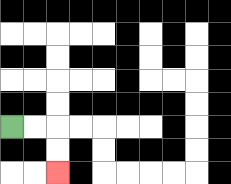{'start': '[0, 5]', 'end': '[2, 7]', 'path_directions': 'R,R,D,D', 'path_coordinates': '[[0, 5], [1, 5], [2, 5], [2, 6], [2, 7]]'}